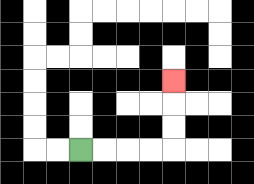{'start': '[3, 6]', 'end': '[7, 3]', 'path_directions': 'R,R,R,R,U,U,U', 'path_coordinates': '[[3, 6], [4, 6], [5, 6], [6, 6], [7, 6], [7, 5], [7, 4], [7, 3]]'}